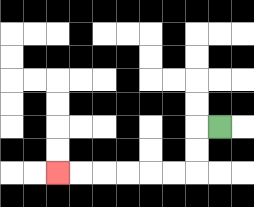{'start': '[9, 5]', 'end': '[2, 7]', 'path_directions': 'L,D,D,L,L,L,L,L,L', 'path_coordinates': '[[9, 5], [8, 5], [8, 6], [8, 7], [7, 7], [6, 7], [5, 7], [4, 7], [3, 7], [2, 7]]'}